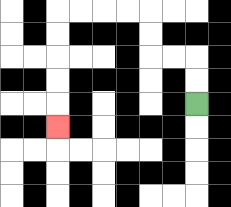{'start': '[8, 4]', 'end': '[2, 5]', 'path_directions': 'U,U,L,L,U,U,L,L,L,L,D,D,D,D,D', 'path_coordinates': '[[8, 4], [8, 3], [8, 2], [7, 2], [6, 2], [6, 1], [6, 0], [5, 0], [4, 0], [3, 0], [2, 0], [2, 1], [2, 2], [2, 3], [2, 4], [2, 5]]'}